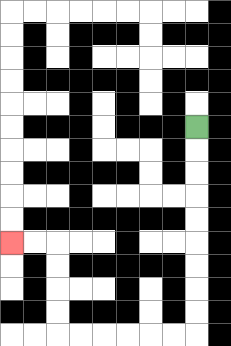{'start': '[8, 5]', 'end': '[0, 10]', 'path_directions': 'D,D,D,D,D,D,D,D,D,L,L,L,L,L,L,U,U,U,U,L,L', 'path_coordinates': '[[8, 5], [8, 6], [8, 7], [8, 8], [8, 9], [8, 10], [8, 11], [8, 12], [8, 13], [8, 14], [7, 14], [6, 14], [5, 14], [4, 14], [3, 14], [2, 14], [2, 13], [2, 12], [2, 11], [2, 10], [1, 10], [0, 10]]'}